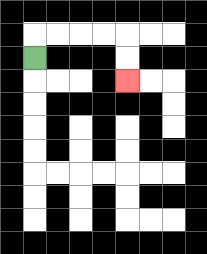{'start': '[1, 2]', 'end': '[5, 3]', 'path_directions': 'U,R,R,R,R,D,D', 'path_coordinates': '[[1, 2], [1, 1], [2, 1], [3, 1], [4, 1], [5, 1], [5, 2], [5, 3]]'}